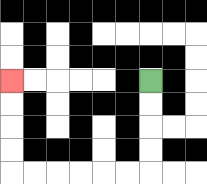{'start': '[6, 3]', 'end': '[0, 3]', 'path_directions': 'D,D,D,D,L,L,L,L,L,L,U,U,U,U', 'path_coordinates': '[[6, 3], [6, 4], [6, 5], [6, 6], [6, 7], [5, 7], [4, 7], [3, 7], [2, 7], [1, 7], [0, 7], [0, 6], [0, 5], [0, 4], [0, 3]]'}